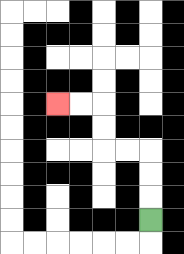{'start': '[6, 9]', 'end': '[2, 4]', 'path_directions': 'U,U,U,L,L,U,U,L,L', 'path_coordinates': '[[6, 9], [6, 8], [6, 7], [6, 6], [5, 6], [4, 6], [4, 5], [4, 4], [3, 4], [2, 4]]'}